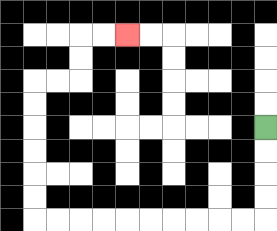{'start': '[11, 5]', 'end': '[5, 1]', 'path_directions': 'D,D,D,D,L,L,L,L,L,L,L,L,L,L,U,U,U,U,U,U,R,R,U,U,R,R', 'path_coordinates': '[[11, 5], [11, 6], [11, 7], [11, 8], [11, 9], [10, 9], [9, 9], [8, 9], [7, 9], [6, 9], [5, 9], [4, 9], [3, 9], [2, 9], [1, 9], [1, 8], [1, 7], [1, 6], [1, 5], [1, 4], [1, 3], [2, 3], [3, 3], [3, 2], [3, 1], [4, 1], [5, 1]]'}